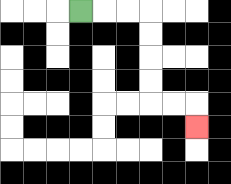{'start': '[3, 0]', 'end': '[8, 5]', 'path_directions': 'R,R,R,D,D,D,D,R,R,D', 'path_coordinates': '[[3, 0], [4, 0], [5, 0], [6, 0], [6, 1], [6, 2], [6, 3], [6, 4], [7, 4], [8, 4], [8, 5]]'}